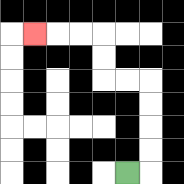{'start': '[5, 7]', 'end': '[1, 1]', 'path_directions': 'R,U,U,U,U,L,L,U,U,L,L,L', 'path_coordinates': '[[5, 7], [6, 7], [6, 6], [6, 5], [6, 4], [6, 3], [5, 3], [4, 3], [4, 2], [4, 1], [3, 1], [2, 1], [1, 1]]'}